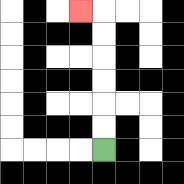{'start': '[4, 6]', 'end': '[3, 0]', 'path_directions': 'U,U,U,U,U,U,L', 'path_coordinates': '[[4, 6], [4, 5], [4, 4], [4, 3], [4, 2], [4, 1], [4, 0], [3, 0]]'}